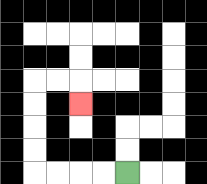{'start': '[5, 7]', 'end': '[3, 4]', 'path_directions': 'L,L,L,L,U,U,U,U,R,R,D', 'path_coordinates': '[[5, 7], [4, 7], [3, 7], [2, 7], [1, 7], [1, 6], [1, 5], [1, 4], [1, 3], [2, 3], [3, 3], [3, 4]]'}